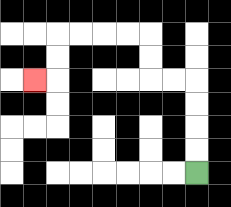{'start': '[8, 7]', 'end': '[1, 3]', 'path_directions': 'U,U,U,U,L,L,U,U,L,L,L,L,D,D,L', 'path_coordinates': '[[8, 7], [8, 6], [8, 5], [8, 4], [8, 3], [7, 3], [6, 3], [6, 2], [6, 1], [5, 1], [4, 1], [3, 1], [2, 1], [2, 2], [2, 3], [1, 3]]'}